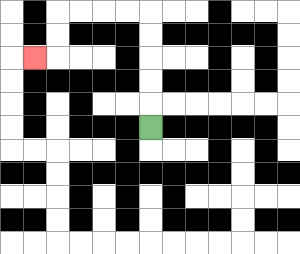{'start': '[6, 5]', 'end': '[1, 2]', 'path_directions': 'U,U,U,U,U,L,L,L,L,D,D,L', 'path_coordinates': '[[6, 5], [6, 4], [6, 3], [6, 2], [6, 1], [6, 0], [5, 0], [4, 0], [3, 0], [2, 0], [2, 1], [2, 2], [1, 2]]'}